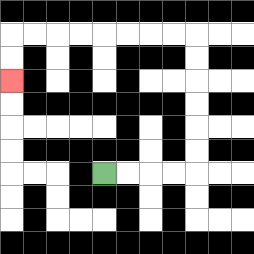{'start': '[4, 7]', 'end': '[0, 3]', 'path_directions': 'R,R,R,R,U,U,U,U,U,U,L,L,L,L,L,L,L,L,D,D', 'path_coordinates': '[[4, 7], [5, 7], [6, 7], [7, 7], [8, 7], [8, 6], [8, 5], [8, 4], [8, 3], [8, 2], [8, 1], [7, 1], [6, 1], [5, 1], [4, 1], [3, 1], [2, 1], [1, 1], [0, 1], [0, 2], [0, 3]]'}